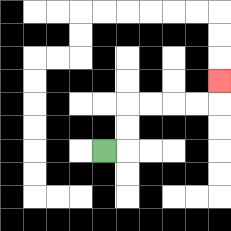{'start': '[4, 6]', 'end': '[9, 3]', 'path_directions': 'R,U,U,R,R,R,R,U', 'path_coordinates': '[[4, 6], [5, 6], [5, 5], [5, 4], [6, 4], [7, 4], [8, 4], [9, 4], [9, 3]]'}